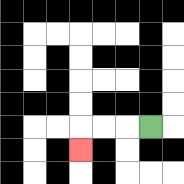{'start': '[6, 5]', 'end': '[3, 6]', 'path_directions': 'L,L,L,D', 'path_coordinates': '[[6, 5], [5, 5], [4, 5], [3, 5], [3, 6]]'}